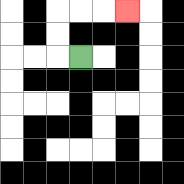{'start': '[3, 2]', 'end': '[5, 0]', 'path_directions': 'L,U,U,R,R,R', 'path_coordinates': '[[3, 2], [2, 2], [2, 1], [2, 0], [3, 0], [4, 0], [5, 0]]'}